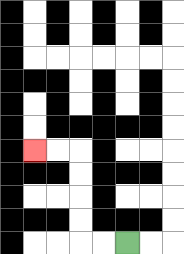{'start': '[5, 10]', 'end': '[1, 6]', 'path_directions': 'L,L,U,U,U,U,L,L', 'path_coordinates': '[[5, 10], [4, 10], [3, 10], [3, 9], [3, 8], [3, 7], [3, 6], [2, 6], [1, 6]]'}